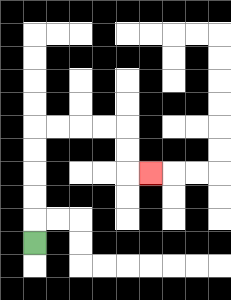{'start': '[1, 10]', 'end': '[6, 7]', 'path_directions': 'U,U,U,U,U,R,R,R,R,D,D,R', 'path_coordinates': '[[1, 10], [1, 9], [1, 8], [1, 7], [1, 6], [1, 5], [2, 5], [3, 5], [4, 5], [5, 5], [5, 6], [5, 7], [6, 7]]'}